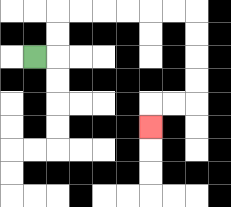{'start': '[1, 2]', 'end': '[6, 5]', 'path_directions': 'R,U,U,R,R,R,R,R,R,D,D,D,D,L,L,D', 'path_coordinates': '[[1, 2], [2, 2], [2, 1], [2, 0], [3, 0], [4, 0], [5, 0], [6, 0], [7, 0], [8, 0], [8, 1], [8, 2], [8, 3], [8, 4], [7, 4], [6, 4], [6, 5]]'}